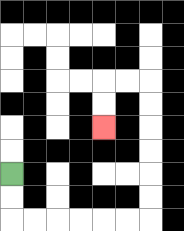{'start': '[0, 7]', 'end': '[4, 5]', 'path_directions': 'D,D,R,R,R,R,R,R,U,U,U,U,U,U,L,L,D,D', 'path_coordinates': '[[0, 7], [0, 8], [0, 9], [1, 9], [2, 9], [3, 9], [4, 9], [5, 9], [6, 9], [6, 8], [6, 7], [6, 6], [6, 5], [6, 4], [6, 3], [5, 3], [4, 3], [4, 4], [4, 5]]'}